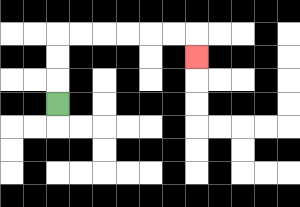{'start': '[2, 4]', 'end': '[8, 2]', 'path_directions': 'U,U,U,R,R,R,R,R,R,D', 'path_coordinates': '[[2, 4], [2, 3], [2, 2], [2, 1], [3, 1], [4, 1], [5, 1], [6, 1], [7, 1], [8, 1], [8, 2]]'}